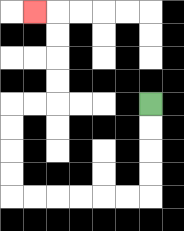{'start': '[6, 4]', 'end': '[1, 0]', 'path_directions': 'D,D,D,D,L,L,L,L,L,L,U,U,U,U,R,R,U,U,U,U,L', 'path_coordinates': '[[6, 4], [6, 5], [6, 6], [6, 7], [6, 8], [5, 8], [4, 8], [3, 8], [2, 8], [1, 8], [0, 8], [0, 7], [0, 6], [0, 5], [0, 4], [1, 4], [2, 4], [2, 3], [2, 2], [2, 1], [2, 0], [1, 0]]'}